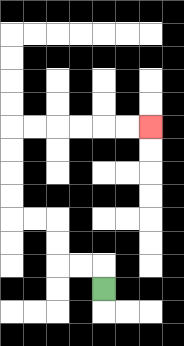{'start': '[4, 12]', 'end': '[6, 5]', 'path_directions': 'U,L,L,U,U,L,L,U,U,U,U,R,R,R,R,R,R', 'path_coordinates': '[[4, 12], [4, 11], [3, 11], [2, 11], [2, 10], [2, 9], [1, 9], [0, 9], [0, 8], [0, 7], [0, 6], [0, 5], [1, 5], [2, 5], [3, 5], [4, 5], [5, 5], [6, 5]]'}